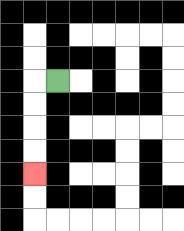{'start': '[2, 3]', 'end': '[1, 7]', 'path_directions': 'L,D,D,D,D', 'path_coordinates': '[[2, 3], [1, 3], [1, 4], [1, 5], [1, 6], [1, 7]]'}